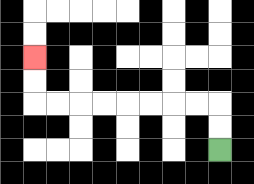{'start': '[9, 6]', 'end': '[1, 2]', 'path_directions': 'U,U,L,L,L,L,L,L,L,L,U,U', 'path_coordinates': '[[9, 6], [9, 5], [9, 4], [8, 4], [7, 4], [6, 4], [5, 4], [4, 4], [3, 4], [2, 4], [1, 4], [1, 3], [1, 2]]'}